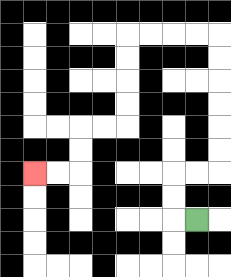{'start': '[8, 9]', 'end': '[1, 7]', 'path_directions': 'L,U,U,R,R,U,U,U,U,U,U,L,L,L,L,D,D,D,D,L,L,D,D,L,L', 'path_coordinates': '[[8, 9], [7, 9], [7, 8], [7, 7], [8, 7], [9, 7], [9, 6], [9, 5], [9, 4], [9, 3], [9, 2], [9, 1], [8, 1], [7, 1], [6, 1], [5, 1], [5, 2], [5, 3], [5, 4], [5, 5], [4, 5], [3, 5], [3, 6], [3, 7], [2, 7], [1, 7]]'}